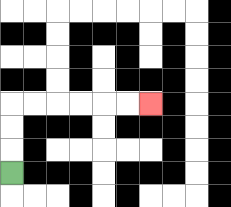{'start': '[0, 7]', 'end': '[6, 4]', 'path_directions': 'U,U,U,R,R,R,R,R,R', 'path_coordinates': '[[0, 7], [0, 6], [0, 5], [0, 4], [1, 4], [2, 4], [3, 4], [4, 4], [5, 4], [6, 4]]'}